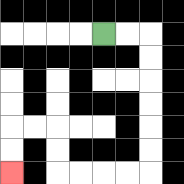{'start': '[4, 1]', 'end': '[0, 7]', 'path_directions': 'R,R,D,D,D,D,D,D,L,L,L,L,U,U,L,L,D,D', 'path_coordinates': '[[4, 1], [5, 1], [6, 1], [6, 2], [6, 3], [6, 4], [6, 5], [6, 6], [6, 7], [5, 7], [4, 7], [3, 7], [2, 7], [2, 6], [2, 5], [1, 5], [0, 5], [0, 6], [0, 7]]'}